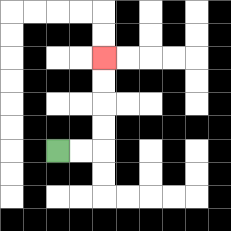{'start': '[2, 6]', 'end': '[4, 2]', 'path_directions': 'R,R,U,U,U,U', 'path_coordinates': '[[2, 6], [3, 6], [4, 6], [4, 5], [4, 4], [4, 3], [4, 2]]'}